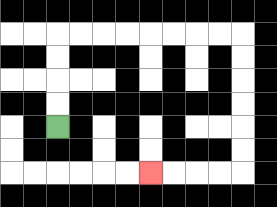{'start': '[2, 5]', 'end': '[6, 7]', 'path_directions': 'U,U,U,U,R,R,R,R,R,R,R,R,D,D,D,D,D,D,L,L,L,L', 'path_coordinates': '[[2, 5], [2, 4], [2, 3], [2, 2], [2, 1], [3, 1], [4, 1], [5, 1], [6, 1], [7, 1], [8, 1], [9, 1], [10, 1], [10, 2], [10, 3], [10, 4], [10, 5], [10, 6], [10, 7], [9, 7], [8, 7], [7, 7], [6, 7]]'}